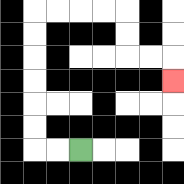{'start': '[3, 6]', 'end': '[7, 3]', 'path_directions': 'L,L,U,U,U,U,U,U,R,R,R,R,D,D,R,R,D', 'path_coordinates': '[[3, 6], [2, 6], [1, 6], [1, 5], [1, 4], [1, 3], [1, 2], [1, 1], [1, 0], [2, 0], [3, 0], [4, 0], [5, 0], [5, 1], [5, 2], [6, 2], [7, 2], [7, 3]]'}